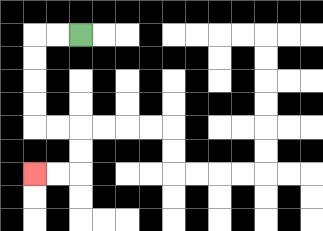{'start': '[3, 1]', 'end': '[1, 7]', 'path_directions': 'L,L,D,D,D,D,R,R,D,D,L,L', 'path_coordinates': '[[3, 1], [2, 1], [1, 1], [1, 2], [1, 3], [1, 4], [1, 5], [2, 5], [3, 5], [3, 6], [3, 7], [2, 7], [1, 7]]'}